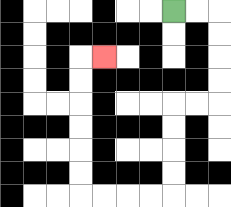{'start': '[7, 0]', 'end': '[4, 2]', 'path_directions': 'R,R,D,D,D,D,L,L,D,D,D,D,L,L,L,L,U,U,U,U,U,U,R', 'path_coordinates': '[[7, 0], [8, 0], [9, 0], [9, 1], [9, 2], [9, 3], [9, 4], [8, 4], [7, 4], [7, 5], [7, 6], [7, 7], [7, 8], [6, 8], [5, 8], [4, 8], [3, 8], [3, 7], [3, 6], [3, 5], [3, 4], [3, 3], [3, 2], [4, 2]]'}